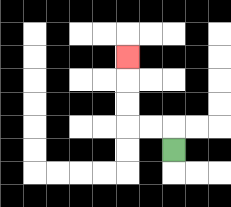{'start': '[7, 6]', 'end': '[5, 2]', 'path_directions': 'U,L,L,U,U,U', 'path_coordinates': '[[7, 6], [7, 5], [6, 5], [5, 5], [5, 4], [5, 3], [5, 2]]'}